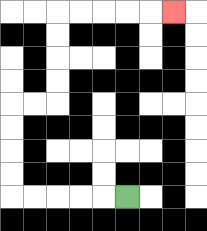{'start': '[5, 8]', 'end': '[7, 0]', 'path_directions': 'L,L,L,L,L,U,U,U,U,R,R,U,U,U,U,R,R,R,R,R', 'path_coordinates': '[[5, 8], [4, 8], [3, 8], [2, 8], [1, 8], [0, 8], [0, 7], [0, 6], [0, 5], [0, 4], [1, 4], [2, 4], [2, 3], [2, 2], [2, 1], [2, 0], [3, 0], [4, 0], [5, 0], [6, 0], [7, 0]]'}